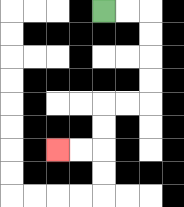{'start': '[4, 0]', 'end': '[2, 6]', 'path_directions': 'R,R,D,D,D,D,L,L,D,D,L,L', 'path_coordinates': '[[4, 0], [5, 0], [6, 0], [6, 1], [6, 2], [6, 3], [6, 4], [5, 4], [4, 4], [4, 5], [4, 6], [3, 6], [2, 6]]'}